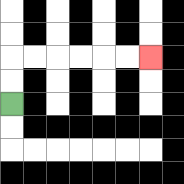{'start': '[0, 4]', 'end': '[6, 2]', 'path_directions': 'U,U,R,R,R,R,R,R', 'path_coordinates': '[[0, 4], [0, 3], [0, 2], [1, 2], [2, 2], [3, 2], [4, 2], [5, 2], [6, 2]]'}